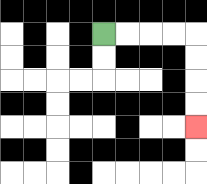{'start': '[4, 1]', 'end': '[8, 5]', 'path_directions': 'R,R,R,R,D,D,D,D', 'path_coordinates': '[[4, 1], [5, 1], [6, 1], [7, 1], [8, 1], [8, 2], [8, 3], [8, 4], [8, 5]]'}